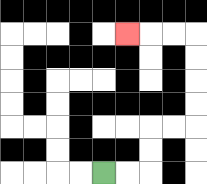{'start': '[4, 7]', 'end': '[5, 1]', 'path_directions': 'R,R,U,U,R,R,U,U,U,U,L,L,L', 'path_coordinates': '[[4, 7], [5, 7], [6, 7], [6, 6], [6, 5], [7, 5], [8, 5], [8, 4], [8, 3], [8, 2], [8, 1], [7, 1], [6, 1], [5, 1]]'}